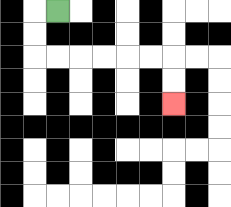{'start': '[2, 0]', 'end': '[7, 4]', 'path_directions': 'L,D,D,R,R,R,R,R,R,D,D', 'path_coordinates': '[[2, 0], [1, 0], [1, 1], [1, 2], [2, 2], [3, 2], [4, 2], [5, 2], [6, 2], [7, 2], [7, 3], [7, 4]]'}